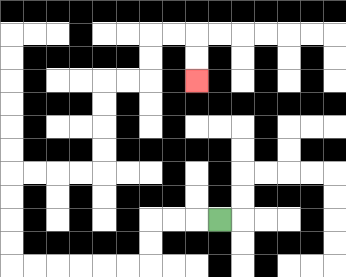{'start': '[9, 9]', 'end': '[8, 3]', 'path_directions': 'L,L,L,D,D,L,L,L,L,L,L,U,U,U,U,R,R,R,R,U,U,U,U,R,R,U,U,R,R,D,D', 'path_coordinates': '[[9, 9], [8, 9], [7, 9], [6, 9], [6, 10], [6, 11], [5, 11], [4, 11], [3, 11], [2, 11], [1, 11], [0, 11], [0, 10], [0, 9], [0, 8], [0, 7], [1, 7], [2, 7], [3, 7], [4, 7], [4, 6], [4, 5], [4, 4], [4, 3], [5, 3], [6, 3], [6, 2], [6, 1], [7, 1], [8, 1], [8, 2], [8, 3]]'}